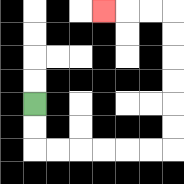{'start': '[1, 4]', 'end': '[4, 0]', 'path_directions': 'D,D,R,R,R,R,R,R,U,U,U,U,U,U,L,L,L', 'path_coordinates': '[[1, 4], [1, 5], [1, 6], [2, 6], [3, 6], [4, 6], [5, 6], [6, 6], [7, 6], [7, 5], [7, 4], [7, 3], [7, 2], [7, 1], [7, 0], [6, 0], [5, 0], [4, 0]]'}